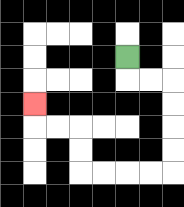{'start': '[5, 2]', 'end': '[1, 4]', 'path_directions': 'D,R,R,D,D,D,D,L,L,L,L,U,U,L,L,U', 'path_coordinates': '[[5, 2], [5, 3], [6, 3], [7, 3], [7, 4], [7, 5], [7, 6], [7, 7], [6, 7], [5, 7], [4, 7], [3, 7], [3, 6], [3, 5], [2, 5], [1, 5], [1, 4]]'}